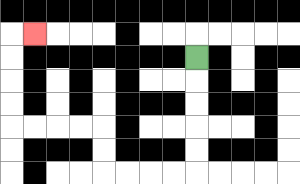{'start': '[8, 2]', 'end': '[1, 1]', 'path_directions': 'D,D,D,D,D,L,L,L,L,U,U,L,L,L,L,U,U,U,U,R', 'path_coordinates': '[[8, 2], [8, 3], [8, 4], [8, 5], [8, 6], [8, 7], [7, 7], [6, 7], [5, 7], [4, 7], [4, 6], [4, 5], [3, 5], [2, 5], [1, 5], [0, 5], [0, 4], [0, 3], [0, 2], [0, 1], [1, 1]]'}